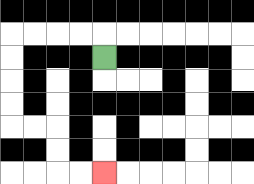{'start': '[4, 2]', 'end': '[4, 7]', 'path_directions': 'U,L,L,L,L,D,D,D,D,R,R,D,D,R,R', 'path_coordinates': '[[4, 2], [4, 1], [3, 1], [2, 1], [1, 1], [0, 1], [0, 2], [0, 3], [0, 4], [0, 5], [1, 5], [2, 5], [2, 6], [2, 7], [3, 7], [4, 7]]'}